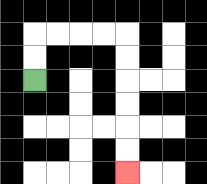{'start': '[1, 3]', 'end': '[5, 7]', 'path_directions': 'U,U,R,R,R,R,D,D,D,D,D,D', 'path_coordinates': '[[1, 3], [1, 2], [1, 1], [2, 1], [3, 1], [4, 1], [5, 1], [5, 2], [5, 3], [5, 4], [5, 5], [5, 6], [5, 7]]'}